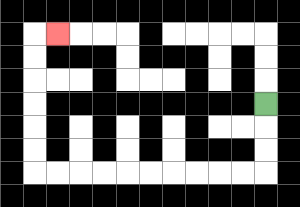{'start': '[11, 4]', 'end': '[2, 1]', 'path_directions': 'D,D,D,L,L,L,L,L,L,L,L,L,L,U,U,U,U,U,U,R', 'path_coordinates': '[[11, 4], [11, 5], [11, 6], [11, 7], [10, 7], [9, 7], [8, 7], [7, 7], [6, 7], [5, 7], [4, 7], [3, 7], [2, 7], [1, 7], [1, 6], [1, 5], [1, 4], [1, 3], [1, 2], [1, 1], [2, 1]]'}